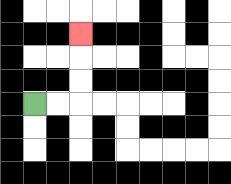{'start': '[1, 4]', 'end': '[3, 1]', 'path_directions': 'R,R,U,U,U', 'path_coordinates': '[[1, 4], [2, 4], [3, 4], [3, 3], [3, 2], [3, 1]]'}